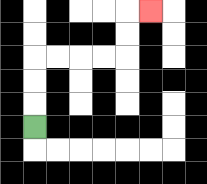{'start': '[1, 5]', 'end': '[6, 0]', 'path_directions': 'U,U,U,R,R,R,R,U,U,R', 'path_coordinates': '[[1, 5], [1, 4], [1, 3], [1, 2], [2, 2], [3, 2], [4, 2], [5, 2], [5, 1], [5, 0], [6, 0]]'}